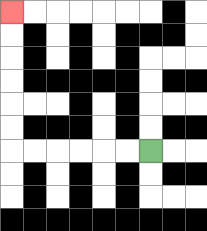{'start': '[6, 6]', 'end': '[0, 0]', 'path_directions': 'L,L,L,L,L,L,U,U,U,U,U,U', 'path_coordinates': '[[6, 6], [5, 6], [4, 6], [3, 6], [2, 6], [1, 6], [0, 6], [0, 5], [0, 4], [0, 3], [0, 2], [0, 1], [0, 0]]'}